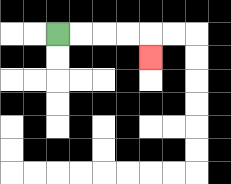{'start': '[2, 1]', 'end': '[6, 2]', 'path_directions': 'R,R,R,R,D', 'path_coordinates': '[[2, 1], [3, 1], [4, 1], [5, 1], [6, 1], [6, 2]]'}